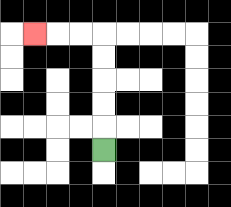{'start': '[4, 6]', 'end': '[1, 1]', 'path_directions': 'U,U,U,U,U,L,L,L', 'path_coordinates': '[[4, 6], [4, 5], [4, 4], [4, 3], [4, 2], [4, 1], [3, 1], [2, 1], [1, 1]]'}